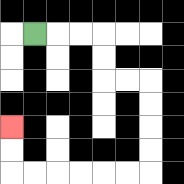{'start': '[1, 1]', 'end': '[0, 5]', 'path_directions': 'R,R,R,D,D,R,R,D,D,D,D,L,L,L,L,L,L,U,U', 'path_coordinates': '[[1, 1], [2, 1], [3, 1], [4, 1], [4, 2], [4, 3], [5, 3], [6, 3], [6, 4], [6, 5], [6, 6], [6, 7], [5, 7], [4, 7], [3, 7], [2, 7], [1, 7], [0, 7], [0, 6], [0, 5]]'}